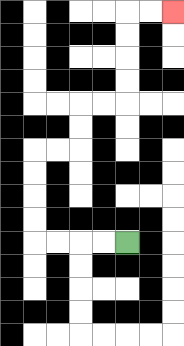{'start': '[5, 10]', 'end': '[7, 0]', 'path_directions': 'L,L,L,L,U,U,U,U,R,R,U,U,R,R,U,U,U,U,R,R', 'path_coordinates': '[[5, 10], [4, 10], [3, 10], [2, 10], [1, 10], [1, 9], [1, 8], [1, 7], [1, 6], [2, 6], [3, 6], [3, 5], [3, 4], [4, 4], [5, 4], [5, 3], [5, 2], [5, 1], [5, 0], [6, 0], [7, 0]]'}